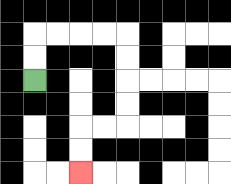{'start': '[1, 3]', 'end': '[3, 7]', 'path_directions': 'U,U,R,R,R,R,D,D,D,D,L,L,D,D', 'path_coordinates': '[[1, 3], [1, 2], [1, 1], [2, 1], [3, 1], [4, 1], [5, 1], [5, 2], [5, 3], [5, 4], [5, 5], [4, 5], [3, 5], [3, 6], [3, 7]]'}